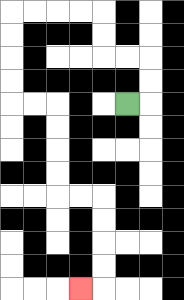{'start': '[5, 4]', 'end': '[3, 12]', 'path_directions': 'R,U,U,L,L,U,U,L,L,L,L,D,D,D,D,R,R,D,D,D,D,R,R,D,D,D,D,L', 'path_coordinates': '[[5, 4], [6, 4], [6, 3], [6, 2], [5, 2], [4, 2], [4, 1], [4, 0], [3, 0], [2, 0], [1, 0], [0, 0], [0, 1], [0, 2], [0, 3], [0, 4], [1, 4], [2, 4], [2, 5], [2, 6], [2, 7], [2, 8], [3, 8], [4, 8], [4, 9], [4, 10], [4, 11], [4, 12], [3, 12]]'}